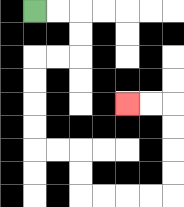{'start': '[1, 0]', 'end': '[5, 4]', 'path_directions': 'R,R,D,D,L,L,D,D,D,D,R,R,D,D,R,R,R,R,U,U,U,U,L,L', 'path_coordinates': '[[1, 0], [2, 0], [3, 0], [3, 1], [3, 2], [2, 2], [1, 2], [1, 3], [1, 4], [1, 5], [1, 6], [2, 6], [3, 6], [3, 7], [3, 8], [4, 8], [5, 8], [6, 8], [7, 8], [7, 7], [7, 6], [7, 5], [7, 4], [6, 4], [5, 4]]'}